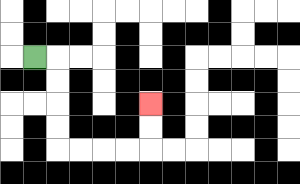{'start': '[1, 2]', 'end': '[6, 4]', 'path_directions': 'R,D,D,D,D,R,R,R,R,U,U', 'path_coordinates': '[[1, 2], [2, 2], [2, 3], [2, 4], [2, 5], [2, 6], [3, 6], [4, 6], [5, 6], [6, 6], [6, 5], [6, 4]]'}